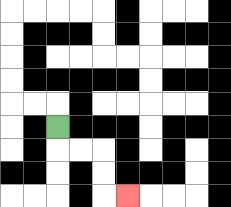{'start': '[2, 5]', 'end': '[5, 8]', 'path_directions': 'D,R,R,D,D,R', 'path_coordinates': '[[2, 5], [2, 6], [3, 6], [4, 6], [4, 7], [4, 8], [5, 8]]'}